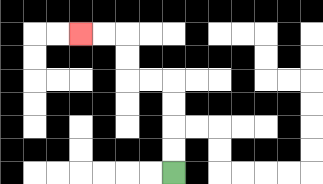{'start': '[7, 7]', 'end': '[3, 1]', 'path_directions': 'U,U,U,U,L,L,U,U,L,L', 'path_coordinates': '[[7, 7], [7, 6], [7, 5], [7, 4], [7, 3], [6, 3], [5, 3], [5, 2], [5, 1], [4, 1], [3, 1]]'}